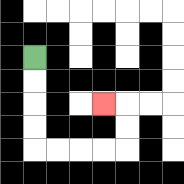{'start': '[1, 2]', 'end': '[4, 4]', 'path_directions': 'D,D,D,D,R,R,R,R,U,U,L', 'path_coordinates': '[[1, 2], [1, 3], [1, 4], [1, 5], [1, 6], [2, 6], [3, 6], [4, 6], [5, 6], [5, 5], [5, 4], [4, 4]]'}